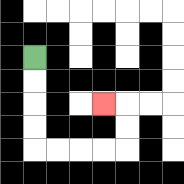{'start': '[1, 2]', 'end': '[4, 4]', 'path_directions': 'D,D,D,D,R,R,R,R,U,U,L', 'path_coordinates': '[[1, 2], [1, 3], [1, 4], [1, 5], [1, 6], [2, 6], [3, 6], [4, 6], [5, 6], [5, 5], [5, 4], [4, 4]]'}